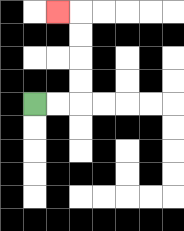{'start': '[1, 4]', 'end': '[2, 0]', 'path_directions': 'R,R,U,U,U,U,L', 'path_coordinates': '[[1, 4], [2, 4], [3, 4], [3, 3], [3, 2], [3, 1], [3, 0], [2, 0]]'}